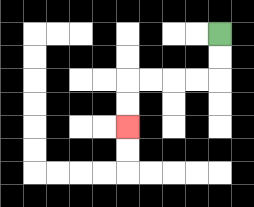{'start': '[9, 1]', 'end': '[5, 5]', 'path_directions': 'D,D,L,L,L,L,D,D', 'path_coordinates': '[[9, 1], [9, 2], [9, 3], [8, 3], [7, 3], [6, 3], [5, 3], [5, 4], [5, 5]]'}